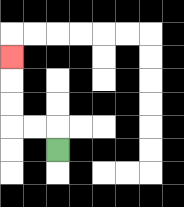{'start': '[2, 6]', 'end': '[0, 2]', 'path_directions': 'U,L,L,U,U,U', 'path_coordinates': '[[2, 6], [2, 5], [1, 5], [0, 5], [0, 4], [0, 3], [0, 2]]'}